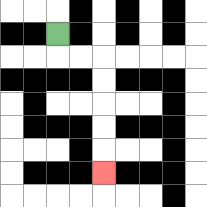{'start': '[2, 1]', 'end': '[4, 7]', 'path_directions': 'D,R,R,D,D,D,D,D', 'path_coordinates': '[[2, 1], [2, 2], [3, 2], [4, 2], [4, 3], [4, 4], [4, 5], [4, 6], [4, 7]]'}